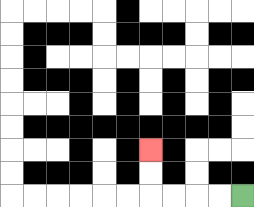{'start': '[10, 8]', 'end': '[6, 6]', 'path_directions': 'L,L,L,L,U,U', 'path_coordinates': '[[10, 8], [9, 8], [8, 8], [7, 8], [6, 8], [6, 7], [6, 6]]'}